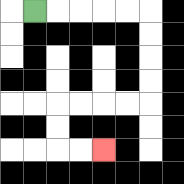{'start': '[1, 0]', 'end': '[4, 6]', 'path_directions': 'R,R,R,R,R,D,D,D,D,L,L,L,L,D,D,R,R', 'path_coordinates': '[[1, 0], [2, 0], [3, 0], [4, 0], [5, 0], [6, 0], [6, 1], [6, 2], [6, 3], [6, 4], [5, 4], [4, 4], [3, 4], [2, 4], [2, 5], [2, 6], [3, 6], [4, 6]]'}